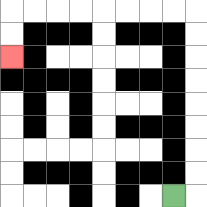{'start': '[7, 8]', 'end': '[0, 2]', 'path_directions': 'R,U,U,U,U,U,U,U,U,L,L,L,L,L,L,L,L,D,D', 'path_coordinates': '[[7, 8], [8, 8], [8, 7], [8, 6], [8, 5], [8, 4], [8, 3], [8, 2], [8, 1], [8, 0], [7, 0], [6, 0], [5, 0], [4, 0], [3, 0], [2, 0], [1, 0], [0, 0], [0, 1], [0, 2]]'}